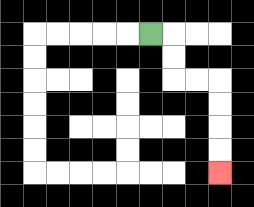{'start': '[6, 1]', 'end': '[9, 7]', 'path_directions': 'R,D,D,R,R,D,D,D,D', 'path_coordinates': '[[6, 1], [7, 1], [7, 2], [7, 3], [8, 3], [9, 3], [9, 4], [9, 5], [9, 6], [9, 7]]'}